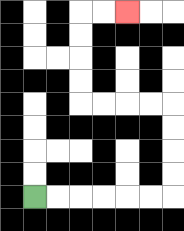{'start': '[1, 8]', 'end': '[5, 0]', 'path_directions': 'R,R,R,R,R,R,U,U,U,U,L,L,L,L,U,U,U,U,R,R', 'path_coordinates': '[[1, 8], [2, 8], [3, 8], [4, 8], [5, 8], [6, 8], [7, 8], [7, 7], [7, 6], [7, 5], [7, 4], [6, 4], [5, 4], [4, 4], [3, 4], [3, 3], [3, 2], [3, 1], [3, 0], [4, 0], [5, 0]]'}